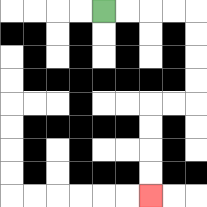{'start': '[4, 0]', 'end': '[6, 8]', 'path_directions': 'R,R,R,R,D,D,D,D,L,L,D,D,D,D', 'path_coordinates': '[[4, 0], [5, 0], [6, 0], [7, 0], [8, 0], [8, 1], [8, 2], [8, 3], [8, 4], [7, 4], [6, 4], [6, 5], [6, 6], [6, 7], [6, 8]]'}